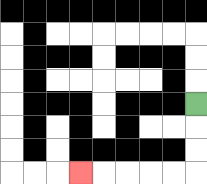{'start': '[8, 4]', 'end': '[3, 7]', 'path_directions': 'D,D,D,L,L,L,L,L', 'path_coordinates': '[[8, 4], [8, 5], [8, 6], [8, 7], [7, 7], [6, 7], [5, 7], [4, 7], [3, 7]]'}